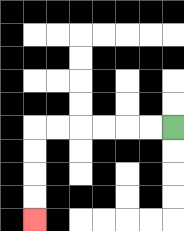{'start': '[7, 5]', 'end': '[1, 9]', 'path_directions': 'L,L,L,L,L,L,D,D,D,D', 'path_coordinates': '[[7, 5], [6, 5], [5, 5], [4, 5], [3, 5], [2, 5], [1, 5], [1, 6], [1, 7], [1, 8], [1, 9]]'}